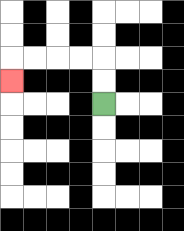{'start': '[4, 4]', 'end': '[0, 3]', 'path_directions': 'U,U,L,L,L,L,D', 'path_coordinates': '[[4, 4], [4, 3], [4, 2], [3, 2], [2, 2], [1, 2], [0, 2], [0, 3]]'}